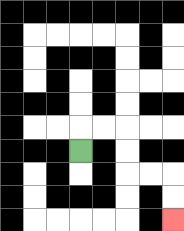{'start': '[3, 6]', 'end': '[7, 9]', 'path_directions': 'U,R,R,D,D,R,R,D,D', 'path_coordinates': '[[3, 6], [3, 5], [4, 5], [5, 5], [5, 6], [5, 7], [6, 7], [7, 7], [7, 8], [7, 9]]'}